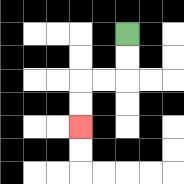{'start': '[5, 1]', 'end': '[3, 5]', 'path_directions': 'D,D,L,L,D,D', 'path_coordinates': '[[5, 1], [5, 2], [5, 3], [4, 3], [3, 3], [3, 4], [3, 5]]'}